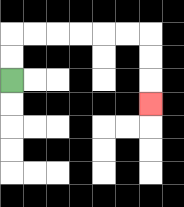{'start': '[0, 3]', 'end': '[6, 4]', 'path_directions': 'U,U,R,R,R,R,R,R,D,D,D', 'path_coordinates': '[[0, 3], [0, 2], [0, 1], [1, 1], [2, 1], [3, 1], [4, 1], [5, 1], [6, 1], [6, 2], [6, 3], [6, 4]]'}